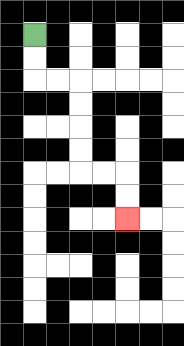{'start': '[1, 1]', 'end': '[5, 9]', 'path_directions': 'D,D,R,R,D,D,D,D,R,R,D,D', 'path_coordinates': '[[1, 1], [1, 2], [1, 3], [2, 3], [3, 3], [3, 4], [3, 5], [3, 6], [3, 7], [4, 7], [5, 7], [5, 8], [5, 9]]'}